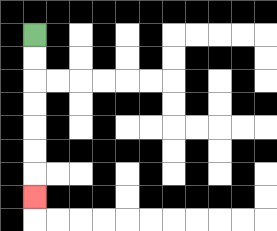{'start': '[1, 1]', 'end': '[1, 8]', 'path_directions': 'D,D,D,D,D,D,D', 'path_coordinates': '[[1, 1], [1, 2], [1, 3], [1, 4], [1, 5], [1, 6], [1, 7], [1, 8]]'}